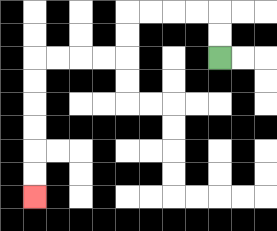{'start': '[9, 2]', 'end': '[1, 8]', 'path_directions': 'U,U,L,L,L,L,D,D,L,L,L,L,D,D,D,D,D,D', 'path_coordinates': '[[9, 2], [9, 1], [9, 0], [8, 0], [7, 0], [6, 0], [5, 0], [5, 1], [5, 2], [4, 2], [3, 2], [2, 2], [1, 2], [1, 3], [1, 4], [1, 5], [1, 6], [1, 7], [1, 8]]'}